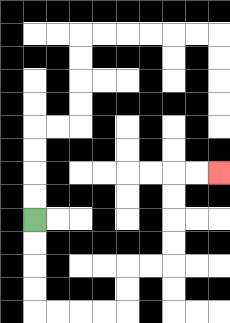{'start': '[1, 9]', 'end': '[9, 7]', 'path_directions': 'D,D,D,D,R,R,R,R,U,U,R,R,U,U,U,U,R,R', 'path_coordinates': '[[1, 9], [1, 10], [1, 11], [1, 12], [1, 13], [2, 13], [3, 13], [4, 13], [5, 13], [5, 12], [5, 11], [6, 11], [7, 11], [7, 10], [7, 9], [7, 8], [7, 7], [8, 7], [9, 7]]'}